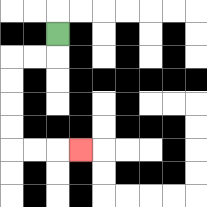{'start': '[2, 1]', 'end': '[3, 6]', 'path_directions': 'D,L,L,D,D,D,D,R,R,R', 'path_coordinates': '[[2, 1], [2, 2], [1, 2], [0, 2], [0, 3], [0, 4], [0, 5], [0, 6], [1, 6], [2, 6], [3, 6]]'}